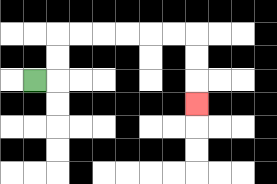{'start': '[1, 3]', 'end': '[8, 4]', 'path_directions': 'R,U,U,R,R,R,R,R,R,D,D,D', 'path_coordinates': '[[1, 3], [2, 3], [2, 2], [2, 1], [3, 1], [4, 1], [5, 1], [6, 1], [7, 1], [8, 1], [8, 2], [8, 3], [8, 4]]'}